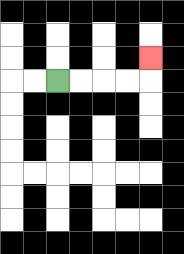{'start': '[2, 3]', 'end': '[6, 2]', 'path_directions': 'R,R,R,R,U', 'path_coordinates': '[[2, 3], [3, 3], [4, 3], [5, 3], [6, 3], [6, 2]]'}